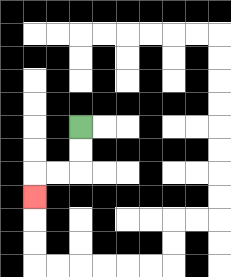{'start': '[3, 5]', 'end': '[1, 8]', 'path_directions': 'D,D,L,L,D', 'path_coordinates': '[[3, 5], [3, 6], [3, 7], [2, 7], [1, 7], [1, 8]]'}